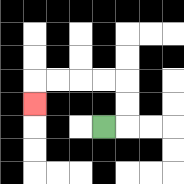{'start': '[4, 5]', 'end': '[1, 4]', 'path_directions': 'R,U,U,L,L,L,L,D', 'path_coordinates': '[[4, 5], [5, 5], [5, 4], [5, 3], [4, 3], [3, 3], [2, 3], [1, 3], [1, 4]]'}